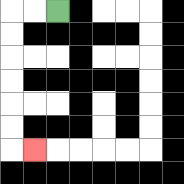{'start': '[2, 0]', 'end': '[1, 6]', 'path_directions': 'L,L,D,D,D,D,D,D,R', 'path_coordinates': '[[2, 0], [1, 0], [0, 0], [0, 1], [0, 2], [0, 3], [0, 4], [0, 5], [0, 6], [1, 6]]'}